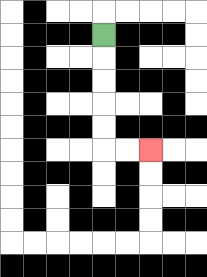{'start': '[4, 1]', 'end': '[6, 6]', 'path_directions': 'D,D,D,D,D,R,R', 'path_coordinates': '[[4, 1], [4, 2], [4, 3], [4, 4], [4, 5], [4, 6], [5, 6], [6, 6]]'}